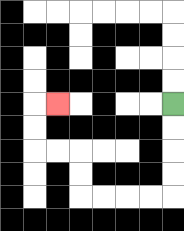{'start': '[7, 4]', 'end': '[2, 4]', 'path_directions': 'D,D,D,D,L,L,L,L,U,U,L,L,U,U,R', 'path_coordinates': '[[7, 4], [7, 5], [7, 6], [7, 7], [7, 8], [6, 8], [5, 8], [4, 8], [3, 8], [3, 7], [3, 6], [2, 6], [1, 6], [1, 5], [1, 4], [2, 4]]'}